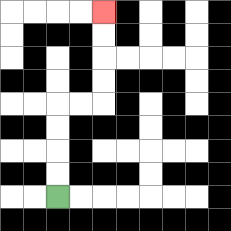{'start': '[2, 8]', 'end': '[4, 0]', 'path_directions': 'U,U,U,U,R,R,U,U,U,U', 'path_coordinates': '[[2, 8], [2, 7], [2, 6], [2, 5], [2, 4], [3, 4], [4, 4], [4, 3], [4, 2], [4, 1], [4, 0]]'}